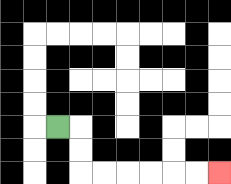{'start': '[2, 5]', 'end': '[9, 7]', 'path_directions': 'R,D,D,R,R,R,R,R,R', 'path_coordinates': '[[2, 5], [3, 5], [3, 6], [3, 7], [4, 7], [5, 7], [6, 7], [7, 7], [8, 7], [9, 7]]'}